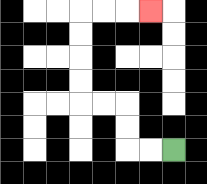{'start': '[7, 6]', 'end': '[6, 0]', 'path_directions': 'L,L,U,U,L,L,U,U,U,U,R,R,R', 'path_coordinates': '[[7, 6], [6, 6], [5, 6], [5, 5], [5, 4], [4, 4], [3, 4], [3, 3], [3, 2], [3, 1], [3, 0], [4, 0], [5, 0], [6, 0]]'}